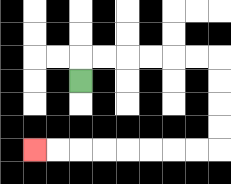{'start': '[3, 3]', 'end': '[1, 6]', 'path_directions': 'U,R,R,R,R,R,R,D,D,D,D,L,L,L,L,L,L,L,L', 'path_coordinates': '[[3, 3], [3, 2], [4, 2], [5, 2], [6, 2], [7, 2], [8, 2], [9, 2], [9, 3], [9, 4], [9, 5], [9, 6], [8, 6], [7, 6], [6, 6], [5, 6], [4, 6], [3, 6], [2, 6], [1, 6]]'}